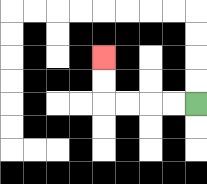{'start': '[8, 4]', 'end': '[4, 2]', 'path_directions': 'L,L,L,L,U,U', 'path_coordinates': '[[8, 4], [7, 4], [6, 4], [5, 4], [4, 4], [4, 3], [4, 2]]'}